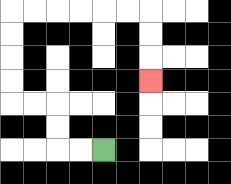{'start': '[4, 6]', 'end': '[6, 3]', 'path_directions': 'L,L,U,U,L,L,U,U,U,U,R,R,R,R,R,R,D,D,D', 'path_coordinates': '[[4, 6], [3, 6], [2, 6], [2, 5], [2, 4], [1, 4], [0, 4], [0, 3], [0, 2], [0, 1], [0, 0], [1, 0], [2, 0], [3, 0], [4, 0], [5, 0], [6, 0], [6, 1], [6, 2], [6, 3]]'}